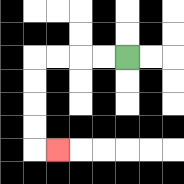{'start': '[5, 2]', 'end': '[2, 6]', 'path_directions': 'L,L,L,L,D,D,D,D,R', 'path_coordinates': '[[5, 2], [4, 2], [3, 2], [2, 2], [1, 2], [1, 3], [1, 4], [1, 5], [1, 6], [2, 6]]'}